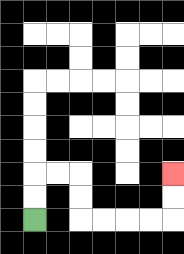{'start': '[1, 9]', 'end': '[7, 7]', 'path_directions': 'U,U,R,R,D,D,R,R,R,R,U,U', 'path_coordinates': '[[1, 9], [1, 8], [1, 7], [2, 7], [3, 7], [3, 8], [3, 9], [4, 9], [5, 9], [6, 9], [7, 9], [7, 8], [7, 7]]'}